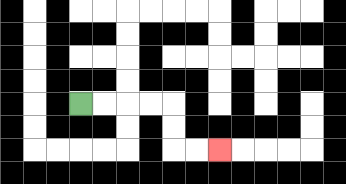{'start': '[3, 4]', 'end': '[9, 6]', 'path_directions': 'R,R,R,R,D,D,R,R', 'path_coordinates': '[[3, 4], [4, 4], [5, 4], [6, 4], [7, 4], [7, 5], [7, 6], [8, 6], [9, 6]]'}